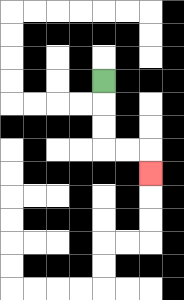{'start': '[4, 3]', 'end': '[6, 7]', 'path_directions': 'D,D,D,R,R,D', 'path_coordinates': '[[4, 3], [4, 4], [4, 5], [4, 6], [5, 6], [6, 6], [6, 7]]'}